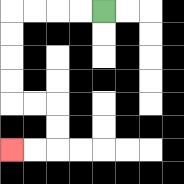{'start': '[4, 0]', 'end': '[0, 6]', 'path_directions': 'L,L,L,L,D,D,D,D,R,R,D,D,L,L', 'path_coordinates': '[[4, 0], [3, 0], [2, 0], [1, 0], [0, 0], [0, 1], [0, 2], [0, 3], [0, 4], [1, 4], [2, 4], [2, 5], [2, 6], [1, 6], [0, 6]]'}